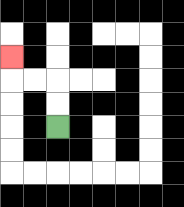{'start': '[2, 5]', 'end': '[0, 2]', 'path_directions': 'U,U,L,L,U', 'path_coordinates': '[[2, 5], [2, 4], [2, 3], [1, 3], [0, 3], [0, 2]]'}